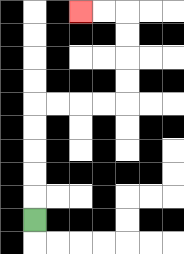{'start': '[1, 9]', 'end': '[3, 0]', 'path_directions': 'U,U,U,U,U,R,R,R,R,U,U,U,U,L,L', 'path_coordinates': '[[1, 9], [1, 8], [1, 7], [1, 6], [1, 5], [1, 4], [2, 4], [3, 4], [4, 4], [5, 4], [5, 3], [5, 2], [5, 1], [5, 0], [4, 0], [3, 0]]'}